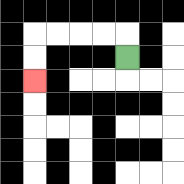{'start': '[5, 2]', 'end': '[1, 3]', 'path_directions': 'U,L,L,L,L,D,D', 'path_coordinates': '[[5, 2], [5, 1], [4, 1], [3, 1], [2, 1], [1, 1], [1, 2], [1, 3]]'}